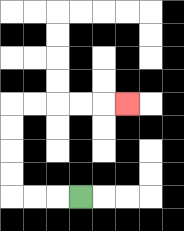{'start': '[3, 8]', 'end': '[5, 4]', 'path_directions': 'L,L,L,U,U,U,U,R,R,R,R,R', 'path_coordinates': '[[3, 8], [2, 8], [1, 8], [0, 8], [0, 7], [0, 6], [0, 5], [0, 4], [1, 4], [2, 4], [3, 4], [4, 4], [5, 4]]'}